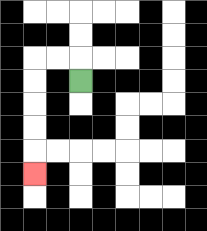{'start': '[3, 3]', 'end': '[1, 7]', 'path_directions': 'U,L,L,D,D,D,D,D', 'path_coordinates': '[[3, 3], [3, 2], [2, 2], [1, 2], [1, 3], [1, 4], [1, 5], [1, 6], [1, 7]]'}